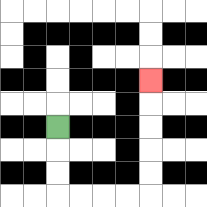{'start': '[2, 5]', 'end': '[6, 3]', 'path_directions': 'D,D,D,R,R,R,R,U,U,U,U,U', 'path_coordinates': '[[2, 5], [2, 6], [2, 7], [2, 8], [3, 8], [4, 8], [5, 8], [6, 8], [6, 7], [6, 6], [6, 5], [6, 4], [6, 3]]'}